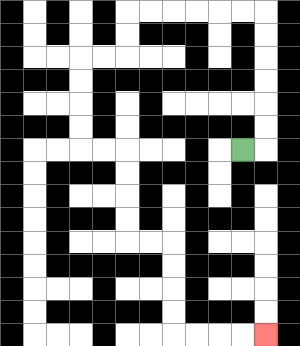{'start': '[10, 6]', 'end': '[11, 14]', 'path_directions': 'R,U,U,U,U,U,U,L,L,L,L,L,L,D,D,L,L,D,D,D,D,R,R,D,D,D,D,R,R,D,D,D,D,R,R,R,R', 'path_coordinates': '[[10, 6], [11, 6], [11, 5], [11, 4], [11, 3], [11, 2], [11, 1], [11, 0], [10, 0], [9, 0], [8, 0], [7, 0], [6, 0], [5, 0], [5, 1], [5, 2], [4, 2], [3, 2], [3, 3], [3, 4], [3, 5], [3, 6], [4, 6], [5, 6], [5, 7], [5, 8], [5, 9], [5, 10], [6, 10], [7, 10], [7, 11], [7, 12], [7, 13], [7, 14], [8, 14], [9, 14], [10, 14], [11, 14]]'}